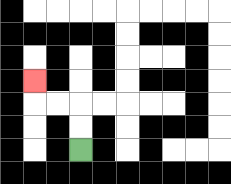{'start': '[3, 6]', 'end': '[1, 3]', 'path_directions': 'U,U,L,L,U', 'path_coordinates': '[[3, 6], [3, 5], [3, 4], [2, 4], [1, 4], [1, 3]]'}